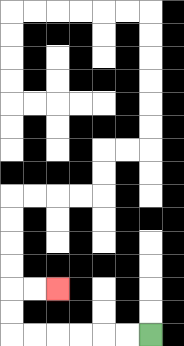{'start': '[6, 14]', 'end': '[2, 12]', 'path_directions': 'L,L,L,L,L,L,U,U,R,R', 'path_coordinates': '[[6, 14], [5, 14], [4, 14], [3, 14], [2, 14], [1, 14], [0, 14], [0, 13], [0, 12], [1, 12], [2, 12]]'}